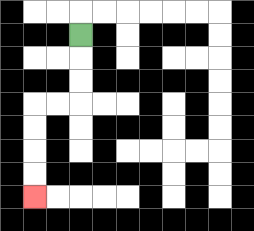{'start': '[3, 1]', 'end': '[1, 8]', 'path_directions': 'D,D,D,L,L,D,D,D,D', 'path_coordinates': '[[3, 1], [3, 2], [3, 3], [3, 4], [2, 4], [1, 4], [1, 5], [1, 6], [1, 7], [1, 8]]'}